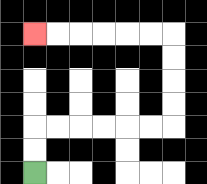{'start': '[1, 7]', 'end': '[1, 1]', 'path_directions': 'U,U,R,R,R,R,R,R,U,U,U,U,L,L,L,L,L,L', 'path_coordinates': '[[1, 7], [1, 6], [1, 5], [2, 5], [3, 5], [4, 5], [5, 5], [6, 5], [7, 5], [7, 4], [7, 3], [7, 2], [7, 1], [6, 1], [5, 1], [4, 1], [3, 1], [2, 1], [1, 1]]'}